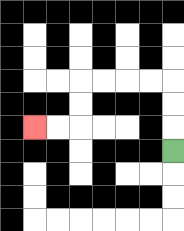{'start': '[7, 6]', 'end': '[1, 5]', 'path_directions': 'U,U,U,L,L,L,L,D,D,L,L', 'path_coordinates': '[[7, 6], [7, 5], [7, 4], [7, 3], [6, 3], [5, 3], [4, 3], [3, 3], [3, 4], [3, 5], [2, 5], [1, 5]]'}